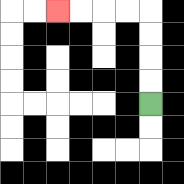{'start': '[6, 4]', 'end': '[2, 0]', 'path_directions': 'U,U,U,U,L,L,L,L', 'path_coordinates': '[[6, 4], [6, 3], [6, 2], [6, 1], [6, 0], [5, 0], [4, 0], [3, 0], [2, 0]]'}